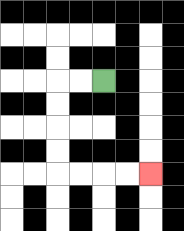{'start': '[4, 3]', 'end': '[6, 7]', 'path_directions': 'L,L,D,D,D,D,R,R,R,R', 'path_coordinates': '[[4, 3], [3, 3], [2, 3], [2, 4], [2, 5], [2, 6], [2, 7], [3, 7], [4, 7], [5, 7], [6, 7]]'}